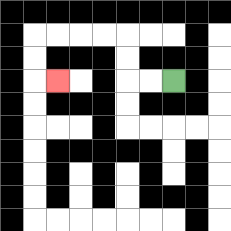{'start': '[7, 3]', 'end': '[2, 3]', 'path_directions': 'L,L,U,U,L,L,L,L,D,D,R', 'path_coordinates': '[[7, 3], [6, 3], [5, 3], [5, 2], [5, 1], [4, 1], [3, 1], [2, 1], [1, 1], [1, 2], [1, 3], [2, 3]]'}